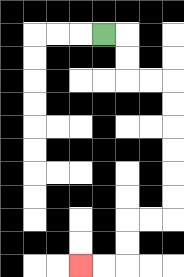{'start': '[4, 1]', 'end': '[3, 11]', 'path_directions': 'R,D,D,R,R,D,D,D,D,D,D,L,L,D,D,L,L', 'path_coordinates': '[[4, 1], [5, 1], [5, 2], [5, 3], [6, 3], [7, 3], [7, 4], [7, 5], [7, 6], [7, 7], [7, 8], [7, 9], [6, 9], [5, 9], [5, 10], [5, 11], [4, 11], [3, 11]]'}